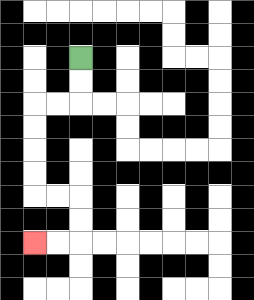{'start': '[3, 2]', 'end': '[1, 10]', 'path_directions': 'D,D,L,L,D,D,D,D,R,R,D,D,L,L', 'path_coordinates': '[[3, 2], [3, 3], [3, 4], [2, 4], [1, 4], [1, 5], [1, 6], [1, 7], [1, 8], [2, 8], [3, 8], [3, 9], [3, 10], [2, 10], [1, 10]]'}